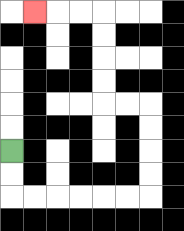{'start': '[0, 6]', 'end': '[1, 0]', 'path_directions': 'D,D,R,R,R,R,R,R,U,U,U,U,L,L,U,U,U,U,L,L,L', 'path_coordinates': '[[0, 6], [0, 7], [0, 8], [1, 8], [2, 8], [3, 8], [4, 8], [5, 8], [6, 8], [6, 7], [6, 6], [6, 5], [6, 4], [5, 4], [4, 4], [4, 3], [4, 2], [4, 1], [4, 0], [3, 0], [2, 0], [1, 0]]'}